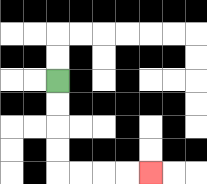{'start': '[2, 3]', 'end': '[6, 7]', 'path_directions': 'D,D,D,D,R,R,R,R', 'path_coordinates': '[[2, 3], [2, 4], [2, 5], [2, 6], [2, 7], [3, 7], [4, 7], [5, 7], [6, 7]]'}